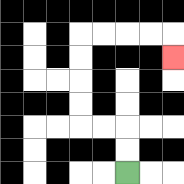{'start': '[5, 7]', 'end': '[7, 2]', 'path_directions': 'U,U,L,L,U,U,U,U,R,R,R,R,D', 'path_coordinates': '[[5, 7], [5, 6], [5, 5], [4, 5], [3, 5], [3, 4], [3, 3], [3, 2], [3, 1], [4, 1], [5, 1], [6, 1], [7, 1], [7, 2]]'}